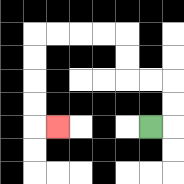{'start': '[6, 5]', 'end': '[2, 5]', 'path_directions': 'R,U,U,L,L,U,U,L,L,L,L,D,D,D,D,R', 'path_coordinates': '[[6, 5], [7, 5], [7, 4], [7, 3], [6, 3], [5, 3], [5, 2], [5, 1], [4, 1], [3, 1], [2, 1], [1, 1], [1, 2], [1, 3], [1, 4], [1, 5], [2, 5]]'}